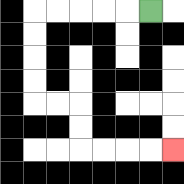{'start': '[6, 0]', 'end': '[7, 6]', 'path_directions': 'L,L,L,L,L,D,D,D,D,R,R,D,D,R,R,R,R', 'path_coordinates': '[[6, 0], [5, 0], [4, 0], [3, 0], [2, 0], [1, 0], [1, 1], [1, 2], [1, 3], [1, 4], [2, 4], [3, 4], [3, 5], [3, 6], [4, 6], [5, 6], [6, 6], [7, 6]]'}